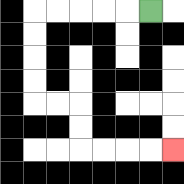{'start': '[6, 0]', 'end': '[7, 6]', 'path_directions': 'L,L,L,L,L,D,D,D,D,R,R,D,D,R,R,R,R', 'path_coordinates': '[[6, 0], [5, 0], [4, 0], [3, 0], [2, 0], [1, 0], [1, 1], [1, 2], [1, 3], [1, 4], [2, 4], [3, 4], [3, 5], [3, 6], [4, 6], [5, 6], [6, 6], [7, 6]]'}